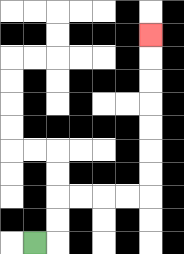{'start': '[1, 10]', 'end': '[6, 1]', 'path_directions': 'R,U,U,R,R,R,R,U,U,U,U,U,U,U', 'path_coordinates': '[[1, 10], [2, 10], [2, 9], [2, 8], [3, 8], [4, 8], [5, 8], [6, 8], [6, 7], [6, 6], [6, 5], [6, 4], [6, 3], [6, 2], [6, 1]]'}